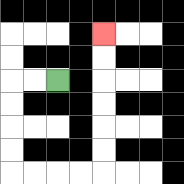{'start': '[2, 3]', 'end': '[4, 1]', 'path_directions': 'L,L,D,D,D,D,R,R,R,R,U,U,U,U,U,U', 'path_coordinates': '[[2, 3], [1, 3], [0, 3], [0, 4], [0, 5], [0, 6], [0, 7], [1, 7], [2, 7], [3, 7], [4, 7], [4, 6], [4, 5], [4, 4], [4, 3], [4, 2], [4, 1]]'}